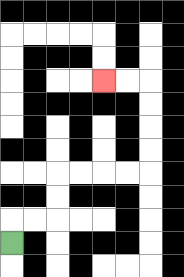{'start': '[0, 10]', 'end': '[4, 3]', 'path_directions': 'U,R,R,U,U,R,R,R,R,U,U,U,U,L,L', 'path_coordinates': '[[0, 10], [0, 9], [1, 9], [2, 9], [2, 8], [2, 7], [3, 7], [4, 7], [5, 7], [6, 7], [6, 6], [6, 5], [6, 4], [6, 3], [5, 3], [4, 3]]'}